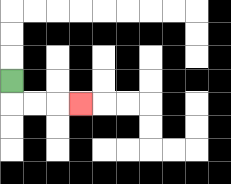{'start': '[0, 3]', 'end': '[3, 4]', 'path_directions': 'D,R,R,R', 'path_coordinates': '[[0, 3], [0, 4], [1, 4], [2, 4], [3, 4]]'}